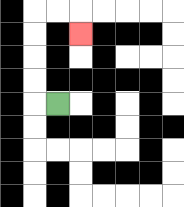{'start': '[2, 4]', 'end': '[3, 1]', 'path_directions': 'L,U,U,U,U,R,R,D', 'path_coordinates': '[[2, 4], [1, 4], [1, 3], [1, 2], [1, 1], [1, 0], [2, 0], [3, 0], [3, 1]]'}